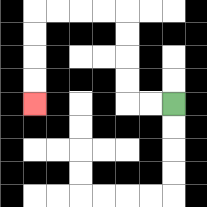{'start': '[7, 4]', 'end': '[1, 4]', 'path_directions': 'L,L,U,U,U,U,L,L,L,L,D,D,D,D', 'path_coordinates': '[[7, 4], [6, 4], [5, 4], [5, 3], [5, 2], [5, 1], [5, 0], [4, 0], [3, 0], [2, 0], [1, 0], [1, 1], [1, 2], [1, 3], [1, 4]]'}